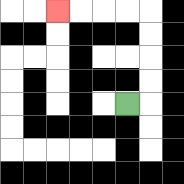{'start': '[5, 4]', 'end': '[2, 0]', 'path_directions': 'R,U,U,U,U,L,L,L,L', 'path_coordinates': '[[5, 4], [6, 4], [6, 3], [6, 2], [6, 1], [6, 0], [5, 0], [4, 0], [3, 0], [2, 0]]'}